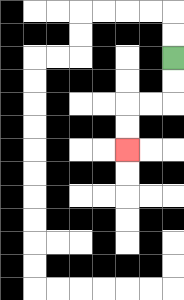{'start': '[7, 2]', 'end': '[5, 6]', 'path_directions': 'D,D,L,L,D,D', 'path_coordinates': '[[7, 2], [7, 3], [7, 4], [6, 4], [5, 4], [5, 5], [5, 6]]'}